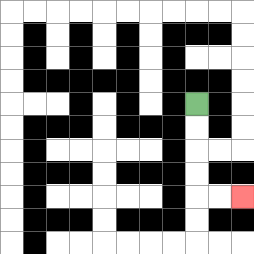{'start': '[8, 4]', 'end': '[10, 8]', 'path_directions': 'D,D,D,D,R,R', 'path_coordinates': '[[8, 4], [8, 5], [8, 6], [8, 7], [8, 8], [9, 8], [10, 8]]'}